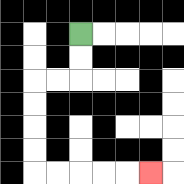{'start': '[3, 1]', 'end': '[6, 7]', 'path_directions': 'D,D,L,L,D,D,D,D,R,R,R,R,R', 'path_coordinates': '[[3, 1], [3, 2], [3, 3], [2, 3], [1, 3], [1, 4], [1, 5], [1, 6], [1, 7], [2, 7], [3, 7], [4, 7], [5, 7], [6, 7]]'}